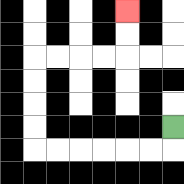{'start': '[7, 5]', 'end': '[5, 0]', 'path_directions': 'D,L,L,L,L,L,L,U,U,U,U,R,R,R,R,U,U', 'path_coordinates': '[[7, 5], [7, 6], [6, 6], [5, 6], [4, 6], [3, 6], [2, 6], [1, 6], [1, 5], [1, 4], [1, 3], [1, 2], [2, 2], [3, 2], [4, 2], [5, 2], [5, 1], [5, 0]]'}